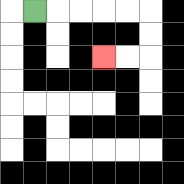{'start': '[1, 0]', 'end': '[4, 2]', 'path_directions': 'R,R,R,R,R,D,D,L,L', 'path_coordinates': '[[1, 0], [2, 0], [3, 0], [4, 0], [5, 0], [6, 0], [6, 1], [6, 2], [5, 2], [4, 2]]'}